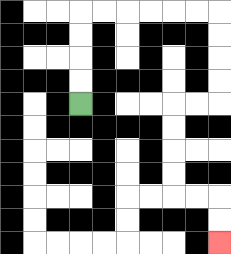{'start': '[3, 4]', 'end': '[9, 10]', 'path_directions': 'U,U,U,U,R,R,R,R,R,R,D,D,D,D,L,L,D,D,D,D,R,R,D,D', 'path_coordinates': '[[3, 4], [3, 3], [3, 2], [3, 1], [3, 0], [4, 0], [5, 0], [6, 0], [7, 0], [8, 0], [9, 0], [9, 1], [9, 2], [9, 3], [9, 4], [8, 4], [7, 4], [7, 5], [7, 6], [7, 7], [7, 8], [8, 8], [9, 8], [9, 9], [9, 10]]'}